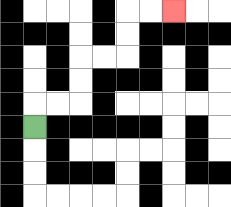{'start': '[1, 5]', 'end': '[7, 0]', 'path_directions': 'U,R,R,U,U,R,R,U,U,R,R', 'path_coordinates': '[[1, 5], [1, 4], [2, 4], [3, 4], [3, 3], [3, 2], [4, 2], [5, 2], [5, 1], [5, 0], [6, 0], [7, 0]]'}